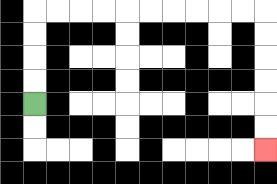{'start': '[1, 4]', 'end': '[11, 6]', 'path_directions': 'U,U,U,U,R,R,R,R,R,R,R,R,R,R,D,D,D,D,D,D', 'path_coordinates': '[[1, 4], [1, 3], [1, 2], [1, 1], [1, 0], [2, 0], [3, 0], [4, 0], [5, 0], [6, 0], [7, 0], [8, 0], [9, 0], [10, 0], [11, 0], [11, 1], [11, 2], [11, 3], [11, 4], [11, 5], [11, 6]]'}